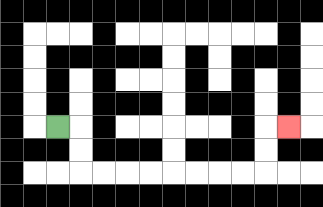{'start': '[2, 5]', 'end': '[12, 5]', 'path_directions': 'R,D,D,R,R,R,R,R,R,R,R,U,U,R', 'path_coordinates': '[[2, 5], [3, 5], [3, 6], [3, 7], [4, 7], [5, 7], [6, 7], [7, 7], [8, 7], [9, 7], [10, 7], [11, 7], [11, 6], [11, 5], [12, 5]]'}